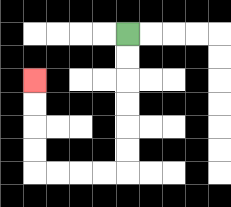{'start': '[5, 1]', 'end': '[1, 3]', 'path_directions': 'D,D,D,D,D,D,L,L,L,L,U,U,U,U', 'path_coordinates': '[[5, 1], [5, 2], [5, 3], [5, 4], [5, 5], [5, 6], [5, 7], [4, 7], [3, 7], [2, 7], [1, 7], [1, 6], [1, 5], [1, 4], [1, 3]]'}